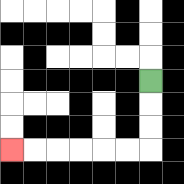{'start': '[6, 3]', 'end': '[0, 6]', 'path_directions': 'D,D,D,L,L,L,L,L,L', 'path_coordinates': '[[6, 3], [6, 4], [6, 5], [6, 6], [5, 6], [4, 6], [3, 6], [2, 6], [1, 6], [0, 6]]'}